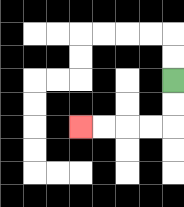{'start': '[7, 3]', 'end': '[3, 5]', 'path_directions': 'D,D,L,L,L,L', 'path_coordinates': '[[7, 3], [7, 4], [7, 5], [6, 5], [5, 5], [4, 5], [3, 5]]'}